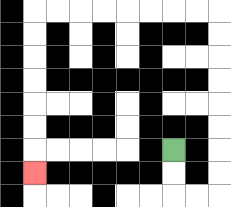{'start': '[7, 6]', 'end': '[1, 7]', 'path_directions': 'D,D,R,R,U,U,U,U,U,U,U,U,L,L,L,L,L,L,L,L,D,D,D,D,D,D,D', 'path_coordinates': '[[7, 6], [7, 7], [7, 8], [8, 8], [9, 8], [9, 7], [9, 6], [9, 5], [9, 4], [9, 3], [9, 2], [9, 1], [9, 0], [8, 0], [7, 0], [6, 0], [5, 0], [4, 0], [3, 0], [2, 0], [1, 0], [1, 1], [1, 2], [1, 3], [1, 4], [1, 5], [1, 6], [1, 7]]'}